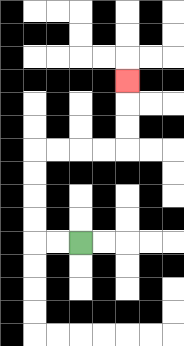{'start': '[3, 10]', 'end': '[5, 3]', 'path_directions': 'L,L,U,U,U,U,R,R,R,R,U,U,U', 'path_coordinates': '[[3, 10], [2, 10], [1, 10], [1, 9], [1, 8], [1, 7], [1, 6], [2, 6], [3, 6], [4, 6], [5, 6], [5, 5], [5, 4], [5, 3]]'}